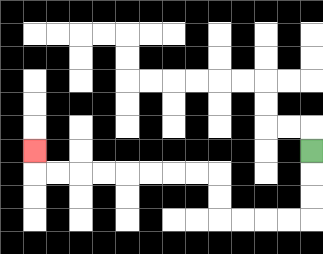{'start': '[13, 6]', 'end': '[1, 6]', 'path_directions': 'D,D,D,L,L,L,L,U,U,L,L,L,L,L,L,L,L,U', 'path_coordinates': '[[13, 6], [13, 7], [13, 8], [13, 9], [12, 9], [11, 9], [10, 9], [9, 9], [9, 8], [9, 7], [8, 7], [7, 7], [6, 7], [5, 7], [4, 7], [3, 7], [2, 7], [1, 7], [1, 6]]'}